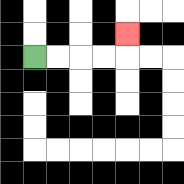{'start': '[1, 2]', 'end': '[5, 1]', 'path_directions': 'R,R,R,R,U', 'path_coordinates': '[[1, 2], [2, 2], [3, 2], [4, 2], [5, 2], [5, 1]]'}